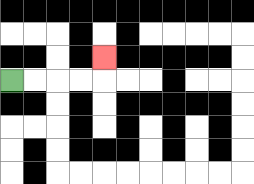{'start': '[0, 3]', 'end': '[4, 2]', 'path_directions': 'R,R,R,R,U', 'path_coordinates': '[[0, 3], [1, 3], [2, 3], [3, 3], [4, 3], [4, 2]]'}